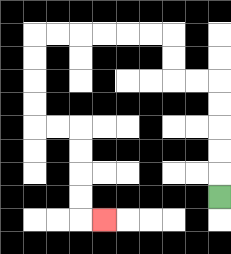{'start': '[9, 8]', 'end': '[4, 9]', 'path_directions': 'U,U,U,U,U,L,L,U,U,L,L,L,L,L,L,D,D,D,D,R,R,D,D,D,D,R', 'path_coordinates': '[[9, 8], [9, 7], [9, 6], [9, 5], [9, 4], [9, 3], [8, 3], [7, 3], [7, 2], [7, 1], [6, 1], [5, 1], [4, 1], [3, 1], [2, 1], [1, 1], [1, 2], [1, 3], [1, 4], [1, 5], [2, 5], [3, 5], [3, 6], [3, 7], [3, 8], [3, 9], [4, 9]]'}